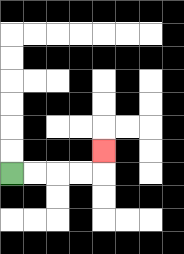{'start': '[0, 7]', 'end': '[4, 6]', 'path_directions': 'R,R,R,R,U', 'path_coordinates': '[[0, 7], [1, 7], [2, 7], [3, 7], [4, 7], [4, 6]]'}